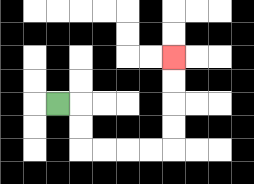{'start': '[2, 4]', 'end': '[7, 2]', 'path_directions': 'R,D,D,R,R,R,R,U,U,U,U', 'path_coordinates': '[[2, 4], [3, 4], [3, 5], [3, 6], [4, 6], [5, 6], [6, 6], [7, 6], [7, 5], [7, 4], [7, 3], [7, 2]]'}